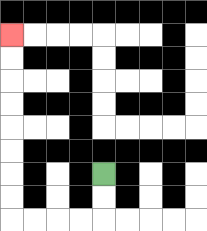{'start': '[4, 7]', 'end': '[0, 1]', 'path_directions': 'D,D,L,L,L,L,U,U,U,U,U,U,U,U', 'path_coordinates': '[[4, 7], [4, 8], [4, 9], [3, 9], [2, 9], [1, 9], [0, 9], [0, 8], [0, 7], [0, 6], [0, 5], [0, 4], [0, 3], [0, 2], [0, 1]]'}